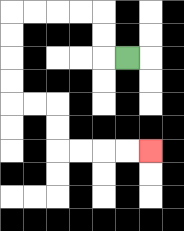{'start': '[5, 2]', 'end': '[6, 6]', 'path_directions': 'L,U,U,L,L,L,L,D,D,D,D,R,R,D,D,R,R,R,R', 'path_coordinates': '[[5, 2], [4, 2], [4, 1], [4, 0], [3, 0], [2, 0], [1, 0], [0, 0], [0, 1], [0, 2], [0, 3], [0, 4], [1, 4], [2, 4], [2, 5], [2, 6], [3, 6], [4, 6], [5, 6], [6, 6]]'}